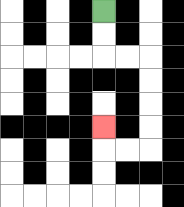{'start': '[4, 0]', 'end': '[4, 5]', 'path_directions': 'D,D,R,R,D,D,D,D,L,L,U', 'path_coordinates': '[[4, 0], [4, 1], [4, 2], [5, 2], [6, 2], [6, 3], [6, 4], [6, 5], [6, 6], [5, 6], [4, 6], [4, 5]]'}